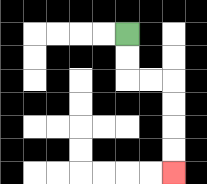{'start': '[5, 1]', 'end': '[7, 7]', 'path_directions': 'D,D,R,R,D,D,D,D', 'path_coordinates': '[[5, 1], [5, 2], [5, 3], [6, 3], [7, 3], [7, 4], [7, 5], [7, 6], [7, 7]]'}